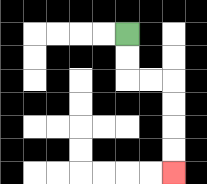{'start': '[5, 1]', 'end': '[7, 7]', 'path_directions': 'D,D,R,R,D,D,D,D', 'path_coordinates': '[[5, 1], [5, 2], [5, 3], [6, 3], [7, 3], [7, 4], [7, 5], [7, 6], [7, 7]]'}